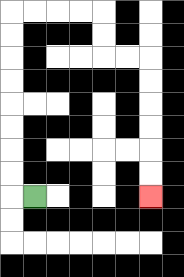{'start': '[1, 8]', 'end': '[6, 8]', 'path_directions': 'L,U,U,U,U,U,U,U,U,R,R,R,R,D,D,R,R,D,D,D,D,D,D', 'path_coordinates': '[[1, 8], [0, 8], [0, 7], [0, 6], [0, 5], [0, 4], [0, 3], [0, 2], [0, 1], [0, 0], [1, 0], [2, 0], [3, 0], [4, 0], [4, 1], [4, 2], [5, 2], [6, 2], [6, 3], [6, 4], [6, 5], [6, 6], [6, 7], [6, 8]]'}